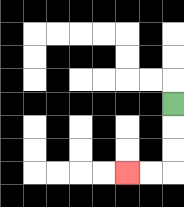{'start': '[7, 4]', 'end': '[5, 7]', 'path_directions': 'D,D,D,L,L', 'path_coordinates': '[[7, 4], [7, 5], [7, 6], [7, 7], [6, 7], [5, 7]]'}